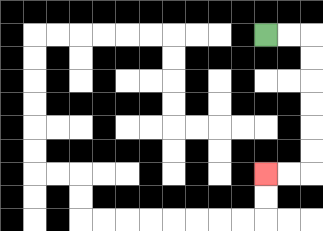{'start': '[11, 1]', 'end': '[11, 7]', 'path_directions': 'R,R,D,D,D,D,D,D,L,L', 'path_coordinates': '[[11, 1], [12, 1], [13, 1], [13, 2], [13, 3], [13, 4], [13, 5], [13, 6], [13, 7], [12, 7], [11, 7]]'}